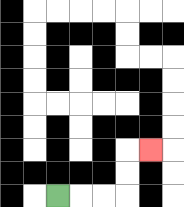{'start': '[2, 8]', 'end': '[6, 6]', 'path_directions': 'R,R,R,U,U,R', 'path_coordinates': '[[2, 8], [3, 8], [4, 8], [5, 8], [5, 7], [5, 6], [6, 6]]'}